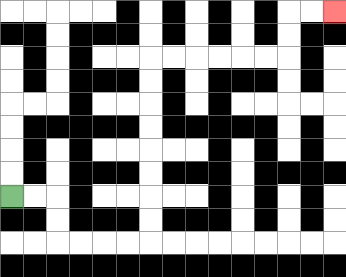{'start': '[0, 8]', 'end': '[14, 0]', 'path_directions': 'R,R,D,D,R,R,R,R,U,U,U,U,U,U,U,U,R,R,R,R,R,R,U,U,R,R', 'path_coordinates': '[[0, 8], [1, 8], [2, 8], [2, 9], [2, 10], [3, 10], [4, 10], [5, 10], [6, 10], [6, 9], [6, 8], [6, 7], [6, 6], [6, 5], [6, 4], [6, 3], [6, 2], [7, 2], [8, 2], [9, 2], [10, 2], [11, 2], [12, 2], [12, 1], [12, 0], [13, 0], [14, 0]]'}